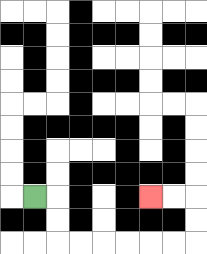{'start': '[1, 8]', 'end': '[6, 8]', 'path_directions': 'R,D,D,R,R,R,R,R,R,U,U,L,L', 'path_coordinates': '[[1, 8], [2, 8], [2, 9], [2, 10], [3, 10], [4, 10], [5, 10], [6, 10], [7, 10], [8, 10], [8, 9], [8, 8], [7, 8], [6, 8]]'}